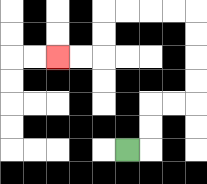{'start': '[5, 6]', 'end': '[2, 2]', 'path_directions': 'R,U,U,R,R,U,U,U,U,L,L,L,L,D,D,L,L', 'path_coordinates': '[[5, 6], [6, 6], [6, 5], [6, 4], [7, 4], [8, 4], [8, 3], [8, 2], [8, 1], [8, 0], [7, 0], [6, 0], [5, 0], [4, 0], [4, 1], [4, 2], [3, 2], [2, 2]]'}